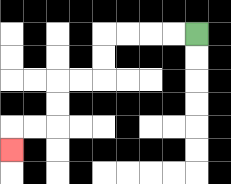{'start': '[8, 1]', 'end': '[0, 6]', 'path_directions': 'L,L,L,L,D,D,L,L,D,D,L,L,D', 'path_coordinates': '[[8, 1], [7, 1], [6, 1], [5, 1], [4, 1], [4, 2], [4, 3], [3, 3], [2, 3], [2, 4], [2, 5], [1, 5], [0, 5], [0, 6]]'}